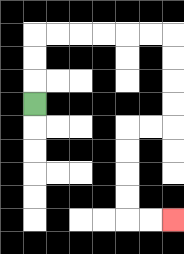{'start': '[1, 4]', 'end': '[7, 9]', 'path_directions': 'U,U,U,R,R,R,R,R,R,D,D,D,D,L,L,D,D,D,D,R,R', 'path_coordinates': '[[1, 4], [1, 3], [1, 2], [1, 1], [2, 1], [3, 1], [4, 1], [5, 1], [6, 1], [7, 1], [7, 2], [7, 3], [7, 4], [7, 5], [6, 5], [5, 5], [5, 6], [5, 7], [5, 8], [5, 9], [6, 9], [7, 9]]'}